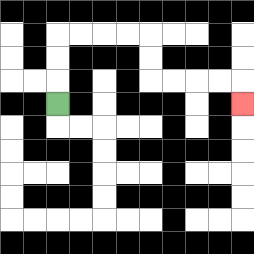{'start': '[2, 4]', 'end': '[10, 4]', 'path_directions': 'U,U,U,R,R,R,R,D,D,R,R,R,R,D', 'path_coordinates': '[[2, 4], [2, 3], [2, 2], [2, 1], [3, 1], [4, 1], [5, 1], [6, 1], [6, 2], [6, 3], [7, 3], [8, 3], [9, 3], [10, 3], [10, 4]]'}